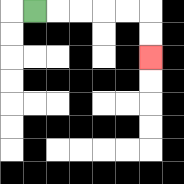{'start': '[1, 0]', 'end': '[6, 2]', 'path_directions': 'R,R,R,R,R,D,D', 'path_coordinates': '[[1, 0], [2, 0], [3, 0], [4, 0], [5, 0], [6, 0], [6, 1], [6, 2]]'}